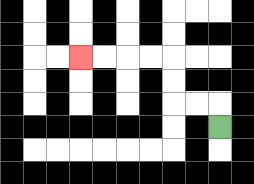{'start': '[9, 5]', 'end': '[3, 2]', 'path_directions': 'U,L,L,U,U,L,L,L,L', 'path_coordinates': '[[9, 5], [9, 4], [8, 4], [7, 4], [7, 3], [7, 2], [6, 2], [5, 2], [4, 2], [3, 2]]'}